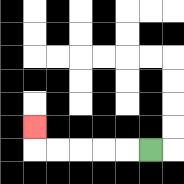{'start': '[6, 6]', 'end': '[1, 5]', 'path_directions': 'L,L,L,L,L,U', 'path_coordinates': '[[6, 6], [5, 6], [4, 6], [3, 6], [2, 6], [1, 6], [1, 5]]'}